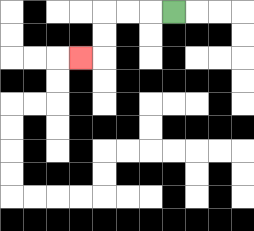{'start': '[7, 0]', 'end': '[3, 2]', 'path_directions': 'L,L,L,D,D,L', 'path_coordinates': '[[7, 0], [6, 0], [5, 0], [4, 0], [4, 1], [4, 2], [3, 2]]'}